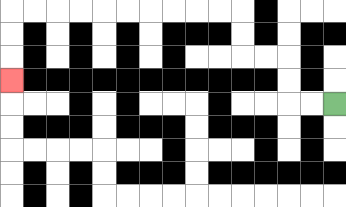{'start': '[14, 4]', 'end': '[0, 3]', 'path_directions': 'L,L,U,U,L,L,U,U,L,L,L,L,L,L,L,L,L,L,D,D,D', 'path_coordinates': '[[14, 4], [13, 4], [12, 4], [12, 3], [12, 2], [11, 2], [10, 2], [10, 1], [10, 0], [9, 0], [8, 0], [7, 0], [6, 0], [5, 0], [4, 0], [3, 0], [2, 0], [1, 0], [0, 0], [0, 1], [0, 2], [0, 3]]'}